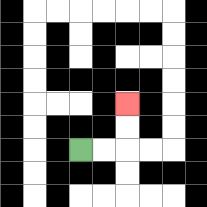{'start': '[3, 6]', 'end': '[5, 4]', 'path_directions': 'R,R,U,U', 'path_coordinates': '[[3, 6], [4, 6], [5, 6], [5, 5], [5, 4]]'}